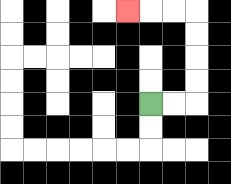{'start': '[6, 4]', 'end': '[5, 0]', 'path_directions': 'R,R,U,U,U,U,L,L,L', 'path_coordinates': '[[6, 4], [7, 4], [8, 4], [8, 3], [8, 2], [8, 1], [8, 0], [7, 0], [6, 0], [5, 0]]'}